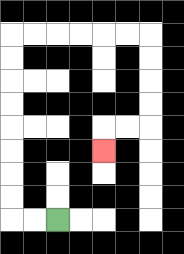{'start': '[2, 9]', 'end': '[4, 6]', 'path_directions': 'L,L,U,U,U,U,U,U,U,U,R,R,R,R,R,R,D,D,D,D,L,L,D', 'path_coordinates': '[[2, 9], [1, 9], [0, 9], [0, 8], [0, 7], [0, 6], [0, 5], [0, 4], [0, 3], [0, 2], [0, 1], [1, 1], [2, 1], [3, 1], [4, 1], [5, 1], [6, 1], [6, 2], [6, 3], [6, 4], [6, 5], [5, 5], [4, 5], [4, 6]]'}